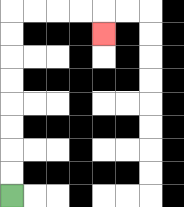{'start': '[0, 8]', 'end': '[4, 1]', 'path_directions': 'U,U,U,U,U,U,U,U,R,R,R,R,D', 'path_coordinates': '[[0, 8], [0, 7], [0, 6], [0, 5], [0, 4], [0, 3], [0, 2], [0, 1], [0, 0], [1, 0], [2, 0], [3, 0], [4, 0], [4, 1]]'}